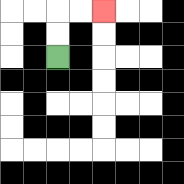{'start': '[2, 2]', 'end': '[4, 0]', 'path_directions': 'U,U,R,R', 'path_coordinates': '[[2, 2], [2, 1], [2, 0], [3, 0], [4, 0]]'}